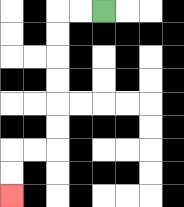{'start': '[4, 0]', 'end': '[0, 8]', 'path_directions': 'L,L,D,D,D,D,D,D,L,L,D,D', 'path_coordinates': '[[4, 0], [3, 0], [2, 0], [2, 1], [2, 2], [2, 3], [2, 4], [2, 5], [2, 6], [1, 6], [0, 6], [0, 7], [0, 8]]'}